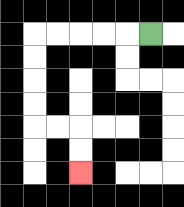{'start': '[6, 1]', 'end': '[3, 7]', 'path_directions': 'L,L,L,L,L,D,D,D,D,R,R,D,D', 'path_coordinates': '[[6, 1], [5, 1], [4, 1], [3, 1], [2, 1], [1, 1], [1, 2], [1, 3], [1, 4], [1, 5], [2, 5], [3, 5], [3, 6], [3, 7]]'}